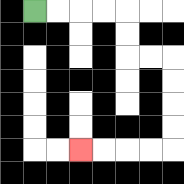{'start': '[1, 0]', 'end': '[3, 6]', 'path_directions': 'R,R,R,R,D,D,R,R,D,D,D,D,L,L,L,L', 'path_coordinates': '[[1, 0], [2, 0], [3, 0], [4, 0], [5, 0], [5, 1], [5, 2], [6, 2], [7, 2], [7, 3], [7, 4], [7, 5], [7, 6], [6, 6], [5, 6], [4, 6], [3, 6]]'}